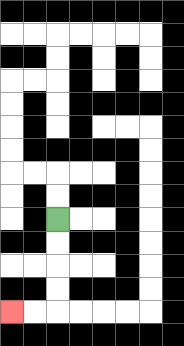{'start': '[2, 9]', 'end': '[0, 13]', 'path_directions': 'D,D,D,D,L,L', 'path_coordinates': '[[2, 9], [2, 10], [2, 11], [2, 12], [2, 13], [1, 13], [0, 13]]'}